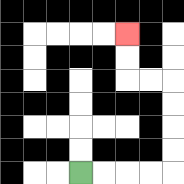{'start': '[3, 7]', 'end': '[5, 1]', 'path_directions': 'R,R,R,R,U,U,U,U,L,L,U,U', 'path_coordinates': '[[3, 7], [4, 7], [5, 7], [6, 7], [7, 7], [7, 6], [7, 5], [7, 4], [7, 3], [6, 3], [5, 3], [5, 2], [5, 1]]'}